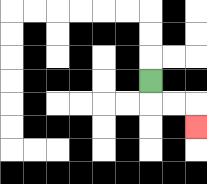{'start': '[6, 3]', 'end': '[8, 5]', 'path_directions': 'D,R,R,D', 'path_coordinates': '[[6, 3], [6, 4], [7, 4], [8, 4], [8, 5]]'}